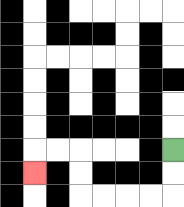{'start': '[7, 6]', 'end': '[1, 7]', 'path_directions': 'D,D,L,L,L,L,U,U,L,L,D', 'path_coordinates': '[[7, 6], [7, 7], [7, 8], [6, 8], [5, 8], [4, 8], [3, 8], [3, 7], [3, 6], [2, 6], [1, 6], [1, 7]]'}